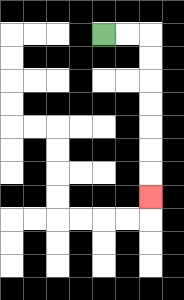{'start': '[4, 1]', 'end': '[6, 8]', 'path_directions': 'R,R,D,D,D,D,D,D,D', 'path_coordinates': '[[4, 1], [5, 1], [6, 1], [6, 2], [6, 3], [6, 4], [6, 5], [6, 6], [6, 7], [6, 8]]'}